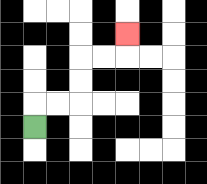{'start': '[1, 5]', 'end': '[5, 1]', 'path_directions': 'U,R,R,U,U,R,R,U', 'path_coordinates': '[[1, 5], [1, 4], [2, 4], [3, 4], [3, 3], [3, 2], [4, 2], [5, 2], [5, 1]]'}